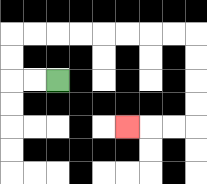{'start': '[2, 3]', 'end': '[5, 5]', 'path_directions': 'L,L,U,U,R,R,R,R,R,R,R,R,D,D,D,D,L,L,L', 'path_coordinates': '[[2, 3], [1, 3], [0, 3], [0, 2], [0, 1], [1, 1], [2, 1], [3, 1], [4, 1], [5, 1], [6, 1], [7, 1], [8, 1], [8, 2], [8, 3], [8, 4], [8, 5], [7, 5], [6, 5], [5, 5]]'}